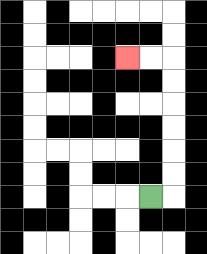{'start': '[6, 8]', 'end': '[5, 2]', 'path_directions': 'R,U,U,U,U,U,U,L,L', 'path_coordinates': '[[6, 8], [7, 8], [7, 7], [7, 6], [7, 5], [7, 4], [7, 3], [7, 2], [6, 2], [5, 2]]'}